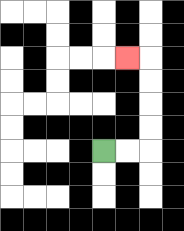{'start': '[4, 6]', 'end': '[5, 2]', 'path_directions': 'R,R,U,U,U,U,L', 'path_coordinates': '[[4, 6], [5, 6], [6, 6], [6, 5], [6, 4], [6, 3], [6, 2], [5, 2]]'}